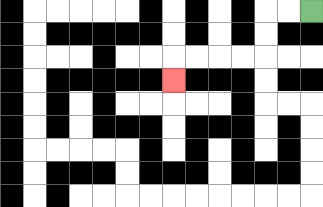{'start': '[13, 0]', 'end': '[7, 3]', 'path_directions': 'L,L,D,D,L,L,L,L,D', 'path_coordinates': '[[13, 0], [12, 0], [11, 0], [11, 1], [11, 2], [10, 2], [9, 2], [8, 2], [7, 2], [7, 3]]'}